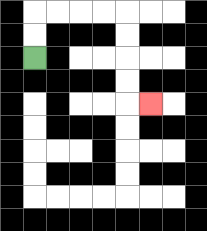{'start': '[1, 2]', 'end': '[6, 4]', 'path_directions': 'U,U,R,R,R,R,D,D,D,D,R', 'path_coordinates': '[[1, 2], [1, 1], [1, 0], [2, 0], [3, 0], [4, 0], [5, 0], [5, 1], [5, 2], [5, 3], [5, 4], [6, 4]]'}